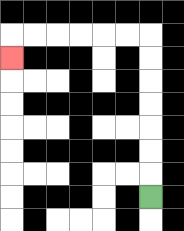{'start': '[6, 8]', 'end': '[0, 2]', 'path_directions': 'U,U,U,U,U,U,U,L,L,L,L,L,L,D', 'path_coordinates': '[[6, 8], [6, 7], [6, 6], [6, 5], [6, 4], [6, 3], [6, 2], [6, 1], [5, 1], [4, 1], [3, 1], [2, 1], [1, 1], [0, 1], [0, 2]]'}